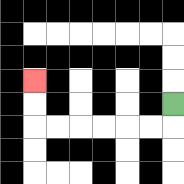{'start': '[7, 4]', 'end': '[1, 3]', 'path_directions': 'D,L,L,L,L,L,L,U,U', 'path_coordinates': '[[7, 4], [7, 5], [6, 5], [5, 5], [4, 5], [3, 5], [2, 5], [1, 5], [1, 4], [1, 3]]'}